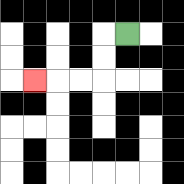{'start': '[5, 1]', 'end': '[1, 3]', 'path_directions': 'L,D,D,L,L,L', 'path_coordinates': '[[5, 1], [4, 1], [4, 2], [4, 3], [3, 3], [2, 3], [1, 3]]'}